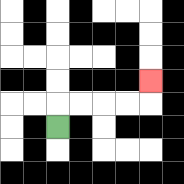{'start': '[2, 5]', 'end': '[6, 3]', 'path_directions': 'U,R,R,R,R,U', 'path_coordinates': '[[2, 5], [2, 4], [3, 4], [4, 4], [5, 4], [6, 4], [6, 3]]'}